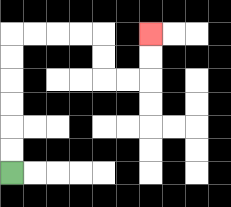{'start': '[0, 7]', 'end': '[6, 1]', 'path_directions': 'U,U,U,U,U,U,R,R,R,R,D,D,R,R,U,U', 'path_coordinates': '[[0, 7], [0, 6], [0, 5], [0, 4], [0, 3], [0, 2], [0, 1], [1, 1], [2, 1], [3, 1], [4, 1], [4, 2], [4, 3], [5, 3], [6, 3], [6, 2], [6, 1]]'}